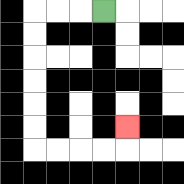{'start': '[4, 0]', 'end': '[5, 5]', 'path_directions': 'L,L,L,D,D,D,D,D,D,R,R,R,R,U', 'path_coordinates': '[[4, 0], [3, 0], [2, 0], [1, 0], [1, 1], [1, 2], [1, 3], [1, 4], [1, 5], [1, 6], [2, 6], [3, 6], [4, 6], [5, 6], [5, 5]]'}